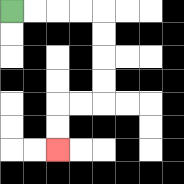{'start': '[0, 0]', 'end': '[2, 6]', 'path_directions': 'R,R,R,R,D,D,D,D,L,L,D,D', 'path_coordinates': '[[0, 0], [1, 0], [2, 0], [3, 0], [4, 0], [4, 1], [4, 2], [4, 3], [4, 4], [3, 4], [2, 4], [2, 5], [2, 6]]'}